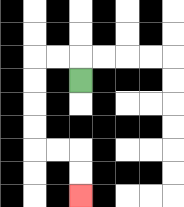{'start': '[3, 3]', 'end': '[3, 8]', 'path_directions': 'U,L,L,D,D,D,D,R,R,D,D', 'path_coordinates': '[[3, 3], [3, 2], [2, 2], [1, 2], [1, 3], [1, 4], [1, 5], [1, 6], [2, 6], [3, 6], [3, 7], [3, 8]]'}